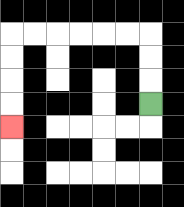{'start': '[6, 4]', 'end': '[0, 5]', 'path_directions': 'U,U,U,L,L,L,L,L,L,D,D,D,D', 'path_coordinates': '[[6, 4], [6, 3], [6, 2], [6, 1], [5, 1], [4, 1], [3, 1], [2, 1], [1, 1], [0, 1], [0, 2], [0, 3], [0, 4], [0, 5]]'}